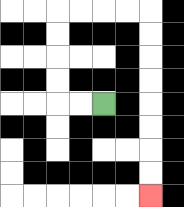{'start': '[4, 4]', 'end': '[6, 8]', 'path_directions': 'L,L,U,U,U,U,R,R,R,R,D,D,D,D,D,D,D,D', 'path_coordinates': '[[4, 4], [3, 4], [2, 4], [2, 3], [2, 2], [2, 1], [2, 0], [3, 0], [4, 0], [5, 0], [6, 0], [6, 1], [6, 2], [6, 3], [6, 4], [6, 5], [6, 6], [6, 7], [6, 8]]'}